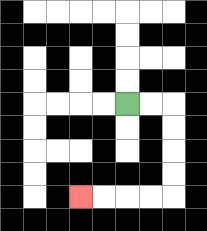{'start': '[5, 4]', 'end': '[3, 8]', 'path_directions': 'R,R,D,D,D,D,L,L,L,L', 'path_coordinates': '[[5, 4], [6, 4], [7, 4], [7, 5], [7, 6], [7, 7], [7, 8], [6, 8], [5, 8], [4, 8], [3, 8]]'}